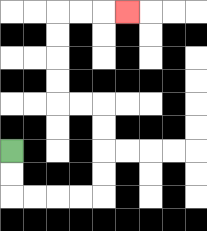{'start': '[0, 6]', 'end': '[5, 0]', 'path_directions': 'D,D,R,R,R,R,U,U,U,U,L,L,U,U,U,U,R,R,R', 'path_coordinates': '[[0, 6], [0, 7], [0, 8], [1, 8], [2, 8], [3, 8], [4, 8], [4, 7], [4, 6], [4, 5], [4, 4], [3, 4], [2, 4], [2, 3], [2, 2], [2, 1], [2, 0], [3, 0], [4, 0], [5, 0]]'}